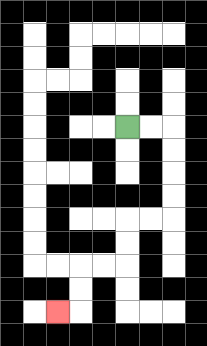{'start': '[5, 5]', 'end': '[2, 13]', 'path_directions': 'R,R,D,D,D,D,L,L,D,D,L,L,D,D,L', 'path_coordinates': '[[5, 5], [6, 5], [7, 5], [7, 6], [7, 7], [7, 8], [7, 9], [6, 9], [5, 9], [5, 10], [5, 11], [4, 11], [3, 11], [3, 12], [3, 13], [2, 13]]'}